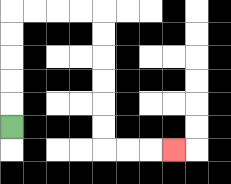{'start': '[0, 5]', 'end': '[7, 6]', 'path_directions': 'U,U,U,U,U,R,R,R,R,D,D,D,D,D,D,R,R,R', 'path_coordinates': '[[0, 5], [0, 4], [0, 3], [0, 2], [0, 1], [0, 0], [1, 0], [2, 0], [3, 0], [4, 0], [4, 1], [4, 2], [4, 3], [4, 4], [4, 5], [4, 6], [5, 6], [6, 6], [7, 6]]'}